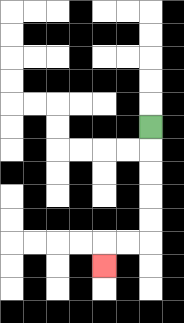{'start': '[6, 5]', 'end': '[4, 11]', 'path_directions': 'D,D,D,D,D,L,L,D', 'path_coordinates': '[[6, 5], [6, 6], [6, 7], [6, 8], [6, 9], [6, 10], [5, 10], [4, 10], [4, 11]]'}